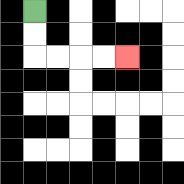{'start': '[1, 0]', 'end': '[5, 2]', 'path_directions': 'D,D,R,R,R,R', 'path_coordinates': '[[1, 0], [1, 1], [1, 2], [2, 2], [3, 2], [4, 2], [5, 2]]'}